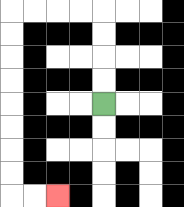{'start': '[4, 4]', 'end': '[2, 8]', 'path_directions': 'U,U,U,U,L,L,L,L,D,D,D,D,D,D,D,D,R,R', 'path_coordinates': '[[4, 4], [4, 3], [4, 2], [4, 1], [4, 0], [3, 0], [2, 0], [1, 0], [0, 0], [0, 1], [0, 2], [0, 3], [0, 4], [0, 5], [0, 6], [0, 7], [0, 8], [1, 8], [2, 8]]'}